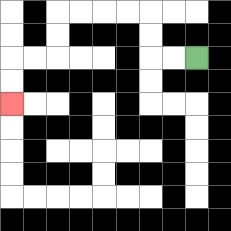{'start': '[8, 2]', 'end': '[0, 4]', 'path_directions': 'L,L,U,U,L,L,L,L,D,D,L,L,D,D', 'path_coordinates': '[[8, 2], [7, 2], [6, 2], [6, 1], [6, 0], [5, 0], [4, 0], [3, 0], [2, 0], [2, 1], [2, 2], [1, 2], [0, 2], [0, 3], [0, 4]]'}